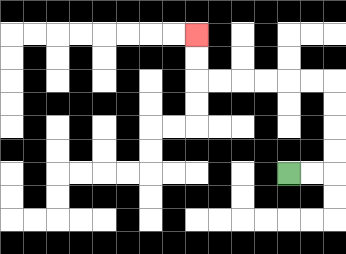{'start': '[12, 7]', 'end': '[8, 1]', 'path_directions': 'R,R,U,U,U,U,L,L,L,L,L,L,U,U', 'path_coordinates': '[[12, 7], [13, 7], [14, 7], [14, 6], [14, 5], [14, 4], [14, 3], [13, 3], [12, 3], [11, 3], [10, 3], [9, 3], [8, 3], [8, 2], [8, 1]]'}